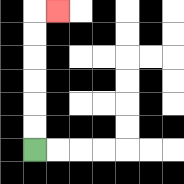{'start': '[1, 6]', 'end': '[2, 0]', 'path_directions': 'U,U,U,U,U,U,R', 'path_coordinates': '[[1, 6], [1, 5], [1, 4], [1, 3], [1, 2], [1, 1], [1, 0], [2, 0]]'}